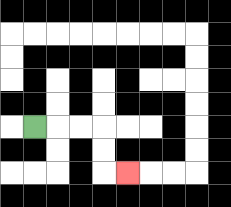{'start': '[1, 5]', 'end': '[5, 7]', 'path_directions': 'R,R,R,D,D,R', 'path_coordinates': '[[1, 5], [2, 5], [3, 5], [4, 5], [4, 6], [4, 7], [5, 7]]'}